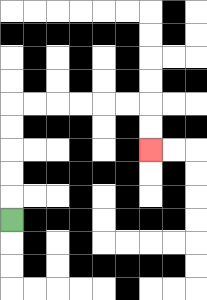{'start': '[0, 9]', 'end': '[6, 6]', 'path_directions': 'U,U,U,U,U,R,R,R,R,R,R,D,D', 'path_coordinates': '[[0, 9], [0, 8], [0, 7], [0, 6], [0, 5], [0, 4], [1, 4], [2, 4], [3, 4], [4, 4], [5, 4], [6, 4], [6, 5], [6, 6]]'}